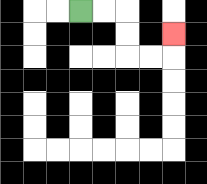{'start': '[3, 0]', 'end': '[7, 1]', 'path_directions': 'R,R,D,D,R,R,U', 'path_coordinates': '[[3, 0], [4, 0], [5, 0], [5, 1], [5, 2], [6, 2], [7, 2], [7, 1]]'}